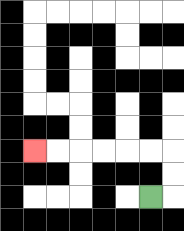{'start': '[6, 8]', 'end': '[1, 6]', 'path_directions': 'R,U,U,L,L,L,L,L,L', 'path_coordinates': '[[6, 8], [7, 8], [7, 7], [7, 6], [6, 6], [5, 6], [4, 6], [3, 6], [2, 6], [1, 6]]'}